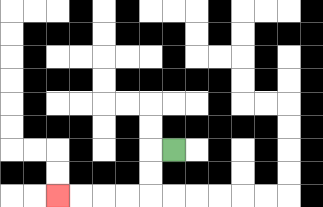{'start': '[7, 6]', 'end': '[2, 8]', 'path_directions': 'L,D,D,L,L,L,L', 'path_coordinates': '[[7, 6], [6, 6], [6, 7], [6, 8], [5, 8], [4, 8], [3, 8], [2, 8]]'}